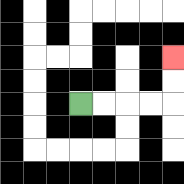{'start': '[3, 4]', 'end': '[7, 2]', 'path_directions': 'R,R,R,R,U,U', 'path_coordinates': '[[3, 4], [4, 4], [5, 4], [6, 4], [7, 4], [7, 3], [7, 2]]'}